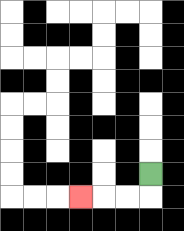{'start': '[6, 7]', 'end': '[3, 8]', 'path_directions': 'D,L,L,L', 'path_coordinates': '[[6, 7], [6, 8], [5, 8], [4, 8], [3, 8]]'}